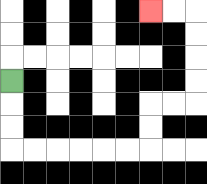{'start': '[0, 3]', 'end': '[6, 0]', 'path_directions': 'D,D,D,R,R,R,R,R,R,U,U,R,R,U,U,U,U,L,L', 'path_coordinates': '[[0, 3], [0, 4], [0, 5], [0, 6], [1, 6], [2, 6], [3, 6], [4, 6], [5, 6], [6, 6], [6, 5], [6, 4], [7, 4], [8, 4], [8, 3], [8, 2], [8, 1], [8, 0], [7, 0], [6, 0]]'}